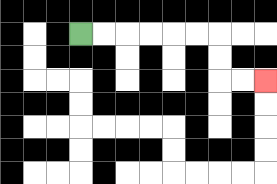{'start': '[3, 1]', 'end': '[11, 3]', 'path_directions': 'R,R,R,R,R,R,D,D,R,R', 'path_coordinates': '[[3, 1], [4, 1], [5, 1], [6, 1], [7, 1], [8, 1], [9, 1], [9, 2], [9, 3], [10, 3], [11, 3]]'}